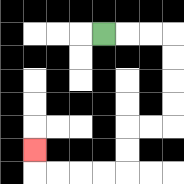{'start': '[4, 1]', 'end': '[1, 6]', 'path_directions': 'R,R,R,D,D,D,D,L,L,D,D,L,L,L,L,U', 'path_coordinates': '[[4, 1], [5, 1], [6, 1], [7, 1], [7, 2], [7, 3], [7, 4], [7, 5], [6, 5], [5, 5], [5, 6], [5, 7], [4, 7], [3, 7], [2, 7], [1, 7], [1, 6]]'}